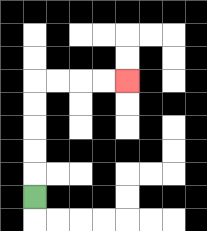{'start': '[1, 8]', 'end': '[5, 3]', 'path_directions': 'U,U,U,U,U,R,R,R,R', 'path_coordinates': '[[1, 8], [1, 7], [1, 6], [1, 5], [1, 4], [1, 3], [2, 3], [3, 3], [4, 3], [5, 3]]'}